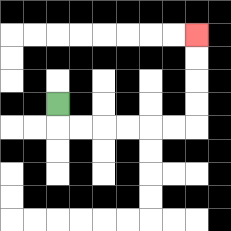{'start': '[2, 4]', 'end': '[8, 1]', 'path_directions': 'D,R,R,R,R,R,R,U,U,U,U', 'path_coordinates': '[[2, 4], [2, 5], [3, 5], [4, 5], [5, 5], [6, 5], [7, 5], [8, 5], [8, 4], [8, 3], [8, 2], [8, 1]]'}